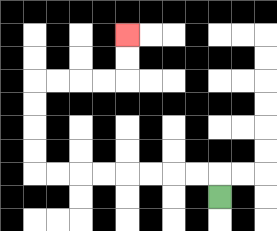{'start': '[9, 8]', 'end': '[5, 1]', 'path_directions': 'U,L,L,L,L,L,L,L,L,U,U,U,U,R,R,R,R,U,U', 'path_coordinates': '[[9, 8], [9, 7], [8, 7], [7, 7], [6, 7], [5, 7], [4, 7], [3, 7], [2, 7], [1, 7], [1, 6], [1, 5], [1, 4], [1, 3], [2, 3], [3, 3], [4, 3], [5, 3], [5, 2], [5, 1]]'}